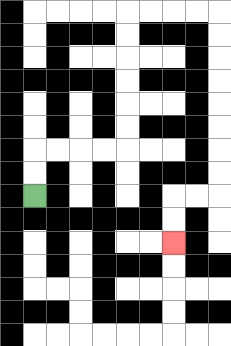{'start': '[1, 8]', 'end': '[7, 10]', 'path_directions': 'U,U,R,R,R,R,U,U,U,U,U,U,R,R,R,R,D,D,D,D,D,D,D,D,L,L,D,D', 'path_coordinates': '[[1, 8], [1, 7], [1, 6], [2, 6], [3, 6], [4, 6], [5, 6], [5, 5], [5, 4], [5, 3], [5, 2], [5, 1], [5, 0], [6, 0], [7, 0], [8, 0], [9, 0], [9, 1], [9, 2], [9, 3], [9, 4], [9, 5], [9, 6], [9, 7], [9, 8], [8, 8], [7, 8], [7, 9], [7, 10]]'}